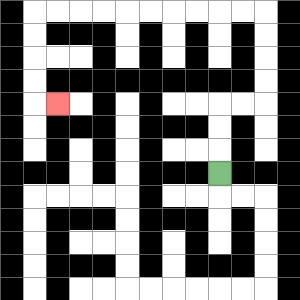{'start': '[9, 7]', 'end': '[2, 4]', 'path_directions': 'U,U,U,R,R,U,U,U,U,L,L,L,L,L,L,L,L,L,L,D,D,D,D,R', 'path_coordinates': '[[9, 7], [9, 6], [9, 5], [9, 4], [10, 4], [11, 4], [11, 3], [11, 2], [11, 1], [11, 0], [10, 0], [9, 0], [8, 0], [7, 0], [6, 0], [5, 0], [4, 0], [3, 0], [2, 0], [1, 0], [1, 1], [1, 2], [1, 3], [1, 4], [2, 4]]'}